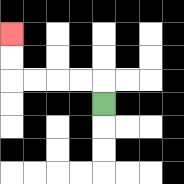{'start': '[4, 4]', 'end': '[0, 1]', 'path_directions': 'U,L,L,L,L,U,U', 'path_coordinates': '[[4, 4], [4, 3], [3, 3], [2, 3], [1, 3], [0, 3], [0, 2], [0, 1]]'}